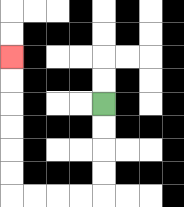{'start': '[4, 4]', 'end': '[0, 2]', 'path_directions': 'D,D,D,D,L,L,L,L,U,U,U,U,U,U', 'path_coordinates': '[[4, 4], [4, 5], [4, 6], [4, 7], [4, 8], [3, 8], [2, 8], [1, 8], [0, 8], [0, 7], [0, 6], [0, 5], [0, 4], [0, 3], [0, 2]]'}